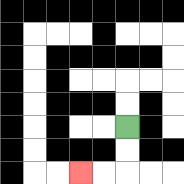{'start': '[5, 5]', 'end': '[3, 7]', 'path_directions': 'D,D,L,L', 'path_coordinates': '[[5, 5], [5, 6], [5, 7], [4, 7], [3, 7]]'}